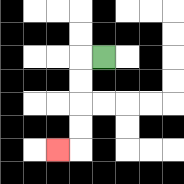{'start': '[4, 2]', 'end': '[2, 6]', 'path_directions': 'L,D,D,D,D,L', 'path_coordinates': '[[4, 2], [3, 2], [3, 3], [3, 4], [3, 5], [3, 6], [2, 6]]'}